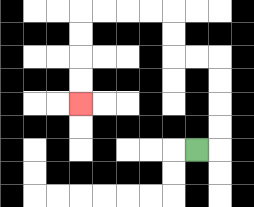{'start': '[8, 6]', 'end': '[3, 4]', 'path_directions': 'R,U,U,U,U,L,L,U,U,L,L,L,L,D,D,D,D', 'path_coordinates': '[[8, 6], [9, 6], [9, 5], [9, 4], [9, 3], [9, 2], [8, 2], [7, 2], [7, 1], [7, 0], [6, 0], [5, 0], [4, 0], [3, 0], [3, 1], [3, 2], [3, 3], [3, 4]]'}